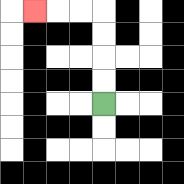{'start': '[4, 4]', 'end': '[1, 0]', 'path_directions': 'U,U,U,U,L,L,L', 'path_coordinates': '[[4, 4], [4, 3], [4, 2], [4, 1], [4, 0], [3, 0], [2, 0], [1, 0]]'}